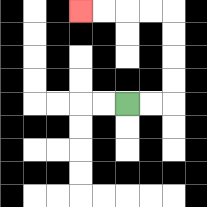{'start': '[5, 4]', 'end': '[3, 0]', 'path_directions': 'R,R,U,U,U,U,L,L,L,L', 'path_coordinates': '[[5, 4], [6, 4], [7, 4], [7, 3], [7, 2], [7, 1], [7, 0], [6, 0], [5, 0], [4, 0], [3, 0]]'}